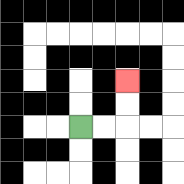{'start': '[3, 5]', 'end': '[5, 3]', 'path_directions': 'R,R,U,U', 'path_coordinates': '[[3, 5], [4, 5], [5, 5], [5, 4], [5, 3]]'}